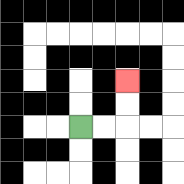{'start': '[3, 5]', 'end': '[5, 3]', 'path_directions': 'R,R,U,U', 'path_coordinates': '[[3, 5], [4, 5], [5, 5], [5, 4], [5, 3]]'}